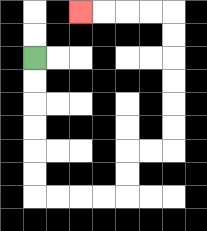{'start': '[1, 2]', 'end': '[3, 0]', 'path_directions': 'D,D,D,D,D,D,R,R,R,R,U,U,R,R,U,U,U,U,U,U,L,L,L,L', 'path_coordinates': '[[1, 2], [1, 3], [1, 4], [1, 5], [1, 6], [1, 7], [1, 8], [2, 8], [3, 8], [4, 8], [5, 8], [5, 7], [5, 6], [6, 6], [7, 6], [7, 5], [7, 4], [7, 3], [7, 2], [7, 1], [7, 0], [6, 0], [5, 0], [4, 0], [3, 0]]'}